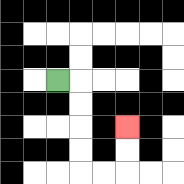{'start': '[2, 3]', 'end': '[5, 5]', 'path_directions': 'R,D,D,D,D,R,R,U,U', 'path_coordinates': '[[2, 3], [3, 3], [3, 4], [3, 5], [3, 6], [3, 7], [4, 7], [5, 7], [5, 6], [5, 5]]'}